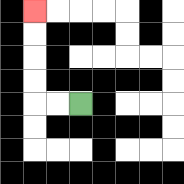{'start': '[3, 4]', 'end': '[1, 0]', 'path_directions': 'L,L,U,U,U,U', 'path_coordinates': '[[3, 4], [2, 4], [1, 4], [1, 3], [1, 2], [1, 1], [1, 0]]'}